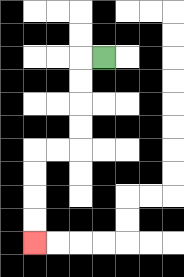{'start': '[4, 2]', 'end': '[1, 10]', 'path_directions': 'L,D,D,D,D,L,L,D,D,D,D', 'path_coordinates': '[[4, 2], [3, 2], [3, 3], [3, 4], [3, 5], [3, 6], [2, 6], [1, 6], [1, 7], [1, 8], [1, 9], [1, 10]]'}